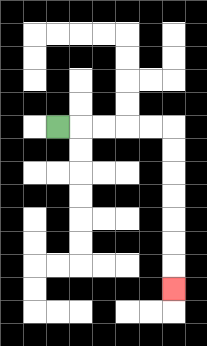{'start': '[2, 5]', 'end': '[7, 12]', 'path_directions': 'R,R,R,R,R,D,D,D,D,D,D,D', 'path_coordinates': '[[2, 5], [3, 5], [4, 5], [5, 5], [6, 5], [7, 5], [7, 6], [7, 7], [7, 8], [7, 9], [7, 10], [7, 11], [7, 12]]'}